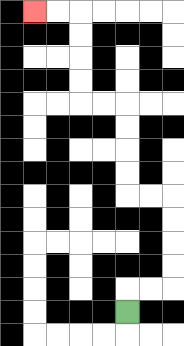{'start': '[5, 13]', 'end': '[1, 0]', 'path_directions': 'U,R,R,U,U,U,U,L,L,U,U,U,U,L,L,U,U,U,U,L,L', 'path_coordinates': '[[5, 13], [5, 12], [6, 12], [7, 12], [7, 11], [7, 10], [7, 9], [7, 8], [6, 8], [5, 8], [5, 7], [5, 6], [5, 5], [5, 4], [4, 4], [3, 4], [3, 3], [3, 2], [3, 1], [3, 0], [2, 0], [1, 0]]'}